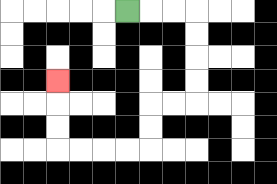{'start': '[5, 0]', 'end': '[2, 3]', 'path_directions': 'R,R,R,D,D,D,D,L,L,D,D,L,L,L,L,U,U,U', 'path_coordinates': '[[5, 0], [6, 0], [7, 0], [8, 0], [8, 1], [8, 2], [8, 3], [8, 4], [7, 4], [6, 4], [6, 5], [6, 6], [5, 6], [4, 6], [3, 6], [2, 6], [2, 5], [2, 4], [2, 3]]'}